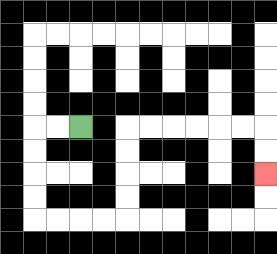{'start': '[3, 5]', 'end': '[11, 7]', 'path_directions': 'L,L,D,D,D,D,R,R,R,R,U,U,U,U,R,R,R,R,R,R,D,D', 'path_coordinates': '[[3, 5], [2, 5], [1, 5], [1, 6], [1, 7], [1, 8], [1, 9], [2, 9], [3, 9], [4, 9], [5, 9], [5, 8], [5, 7], [5, 6], [5, 5], [6, 5], [7, 5], [8, 5], [9, 5], [10, 5], [11, 5], [11, 6], [11, 7]]'}